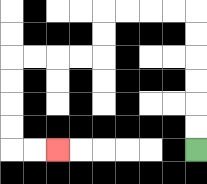{'start': '[8, 6]', 'end': '[2, 6]', 'path_directions': 'U,U,U,U,U,U,L,L,L,L,D,D,L,L,L,L,D,D,D,D,R,R', 'path_coordinates': '[[8, 6], [8, 5], [8, 4], [8, 3], [8, 2], [8, 1], [8, 0], [7, 0], [6, 0], [5, 0], [4, 0], [4, 1], [4, 2], [3, 2], [2, 2], [1, 2], [0, 2], [0, 3], [0, 4], [0, 5], [0, 6], [1, 6], [2, 6]]'}